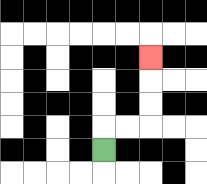{'start': '[4, 6]', 'end': '[6, 2]', 'path_directions': 'U,R,R,U,U,U', 'path_coordinates': '[[4, 6], [4, 5], [5, 5], [6, 5], [6, 4], [6, 3], [6, 2]]'}